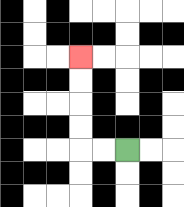{'start': '[5, 6]', 'end': '[3, 2]', 'path_directions': 'L,L,U,U,U,U', 'path_coordinates': '[[5, 6], [4, 6], [3, 6], [3, 5], [3, 4], [3, 3], [3, 2]]'}